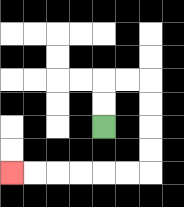{'start': '[4, 5]', 'end': '[0, 7]', 'path_directions': 'U,U,R,R,D,D,D,D,L,L,L,L,L,L', 'path_coordinates': '[[4, 5], [4, 4], [4, 3], [5, 3], [6, 3], [6, 4], [6, 5], [6, 6], [6, 7], [5, 7], [4, 7], [3, 7], [2, 7], [1, 7], [0, 7]]'}